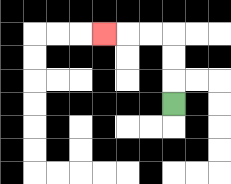{'start': '[7, 4]', 'end': '[4, 1]', 'path_directions': 'U,U,U,L,L,L', 'path_coordinates': '[[7, 4], [7, 3], [7, 2], [7, 1], [6, 1], [5, 1], [4, 1]]'}